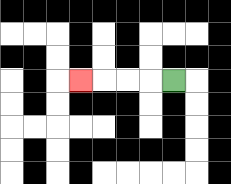{'start': '[7, 3]', 'end': '[3, 3]', 'path_directions': 'L,L,L,L', 'path_coordinates': '[[7, 3], [6, 3], [5, 3], [4, 3], [3, 3]]'}